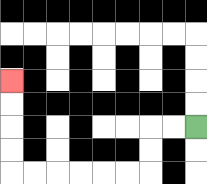{'start': '[8, 5]', 'end': '[0, 3]', 'path_directions': 'L,L,D,D,L,L,L,L,L,L,U,U,U,U', 'path_coordinates': '[[8, 5], [7, 5], [6, 5], [6, 6], [6, 7], [5, 7], [4, 7], [3, 7], [2, 7], [1, 7], [0, 7], [0, 6], [0, 5], [0, 4], [0, 3]]'}